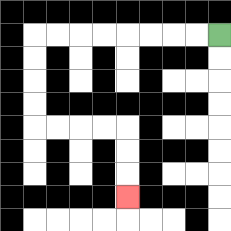{'start': '[9, 1]', 'end': '[5, 8]', 'path_directions': 'L,L,L,L,L,L,L,L,D,D,D,D,R,R,R,R,D,D,D', 'path_coordinates': '[[9, 1], [8, 1], [7, 1], [6, 1], [5, 1], [4, 1], [3, 1], [2, 1], [1, 1], [1, 2], [1, 3], [1, 4], [1, 5], [2, 5], [3, 5], [4, 5], [5, 5], [5, 6], [5, 7], [5, 8]]'}